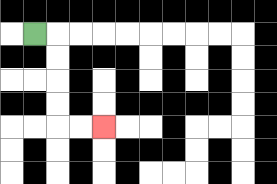{'start': '[1, 1]', 'end': '[4, 5]', 'path_directions': 'R,D,D,D,D,R,R', 'path_coordinates': '[[1, 1], [2, 1], [2, 2], [2, 3], [2, 4], [2, 5], [3, 5], [4, 5]]'}